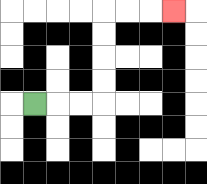{'start': '[1, 4]', 'end': '[7, 0]', 'path_directions': 'R,R,R,U,U,U,U,R,R,R', 'path_coordinates': '[[1, 4], [2, 4], [3, 4], [4, 4], [4, 3], [4, 2], [4, 1], [4, 0], [5, 0], [6, 0], [7, 0]]'}